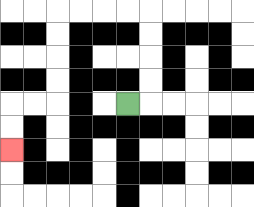{'start': '[5, 4]', 'end': '[0, 6]', 'path_directions': 'R,U,U,U,U,L,L,L,L,D,D,D,D,L,L,D,D', 'path_coordinates': '[[5, 4], [6, 4], [6, 3], [6, 2], [6, 1], [6, 0], [5, 0], [4, 0], [3, 0], [2, 0], [2, 1], [2, 2], [2, 3], [2, 4], [1, 4], [0, 4], [0, 5], [0, 6]]'}